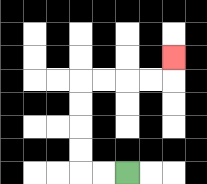{'start': '[5, 7]', 'end': '[7, 2]', 'path_directions': 'L,L,U,U,U,U,R,R,R,R,U', 'path_coordinates': '[[5, 7], [4, 7], [3, 7], [3, 6], [3, 5], [3, 4], [3, 3], [4, 3], [5, 3], [6, 3], [7, 3], [7, 2]]'}